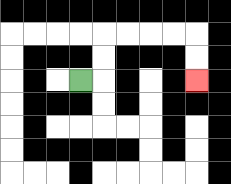{'start': '[3, 3]', 'end': '[8, 3]', 'path_directions': 'R,U,U,R,R,R,R,D,D', 'path_coordinates': '[[3, 3], [4, 3], [4, 2], [4, 1], [5, 1], [6, 1], [7, 1], [8, 1], [8, 2], [8, 3]]'}